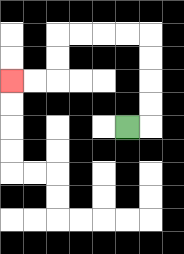{'start': '[5, 5]', 'end': '[0, 3]', 'path_directions': 'R,U,U,U,U,L,L,L,L,D,D,L,L', 'path_coordinates': '[[5, 5], [6, 5], [6, 4], [6, 3], [6, 2], [6, 1], [5, 1], [4, 1], [3, 1], [2, 1], [2, 2], [2, 3], [1, 3], [0, 3]]'}